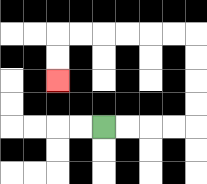{'start': '[4, 5]', 'end': '[2, 3]', 'path_directions': 'R,R,R,R,U,U,U,U,L,L,L,L,L,L,D,D', 'path_coordinates': '[[4, 5], [5, 5], [6, 5], [7, 5], [8, 5], [8, 4], [8, 3], [8, 2], [8, 1], [7, 1], [6, 1], [5, 1], [4, 1], [3, 1], [2, 1], [2, 2], [2, 3]]'}